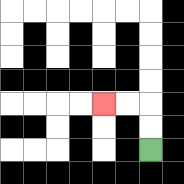{'start': '[6, 6]', 'end': '[4, 4]', 'path_directions': 'U,U,L,L', 'path_coordinates': '[[6, 6], [6, 5], [6, 4], [5, 4], [4, 4]]'}